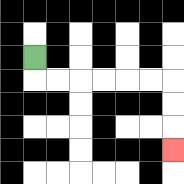{'start': '[1, 2]', 'end': '[7, 6]', 'path_directions': 'D,R,R,R,R,R,R,D,D,D', 'path_coordinates': '[[1, 2], [1, 3], [2, 3], [3, 3], [4, 3], [5, 3], [6, 3], [7, 3], [7, 4], [7, 5], [7, 6]]'}